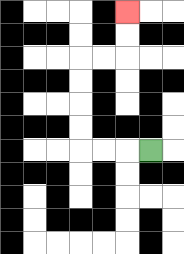{'start': '[6, 6]', 'end': '[5, 0]', 'path_directions': 'L,L,L,U,U,U,U,R,R,U,U', 'path_coordinates': '[[6, 6], [5, 6], [4, 6], [3, 6], [3, 5], [3, 4], [3, 3], [3, 2], [4, 2], [5, 2], [5, 1], [5, 0]]'}